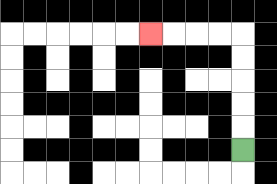{'start': '[10, 6]', 'end': '[6, 1]', 'path_directions': 'U,U,U,U,U,L,L,L,L', 'path_coordinates': '[[10, 6], [10, 5], [10, 4], [10, 3], [10, 2], [10, 1], [9, 1], [8, 1], [7, 1], [6, 1]]'}